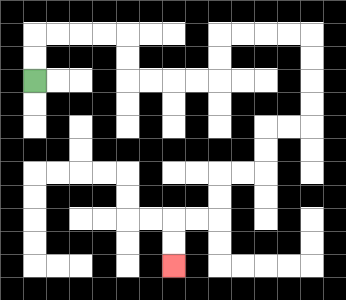{'start': '[1, 3]', 'end': '[7, 11]', 'path_directions': 'U,U,R,R,R,R,D,D,R,R,R,R,U,U,R,R,R,R,D,D,D,D,L,L,D,D,L,L,D,D,L,L,D,D', 'path_coordinates': '[[1, 3], [1, 2], [1, 1], [2, 1], [3, 1], [4, 1], [5, 1], [5, 2], [5, 3], [6, 3], [7, 3], [8, 3], [9, 3], [9, 2], [9, 1], [10, 1], [11, 1], [12, 1], [13, 1], [13, 2], [13, 3], [13, 4], [13, 5], [12, 5], [11, 5], [11, 6], [11, 7], [10, 7], [9, 7], [9, 8], [9, 9], [8, 9], [7, 9], [7, 10], [7, 11]]'}